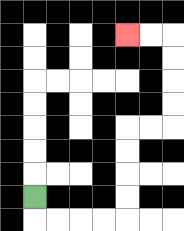{'start': '[1, 8]', 'end': '[5, 1]', 'path_directions': 'D,R,R,R,R,U,U,U,U,R,R,U,U,U,U,L,L', 'path_coordinates': '[[1, 8], [1, 9], [2, 9], [3, 9], [4, 9], [5, 9], [5, 8], [5, 7], [5, 6], [5, 5], [6, 5], [7, 5], [7, 4], [7, 3], [7, 2], [7, 1], [6, 1], [5, 1]]'}